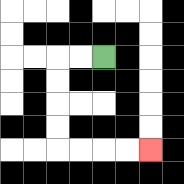{'start': '[4, 2]', 'end': '[6, 6]', 'path_directions': 'L,L,D,D,D,D,R,R,R,R', 'path_coordinates': '[[4, 2], [3, 2], [2, 2], [2, 3], [2, 4], [2, 5], [2, 6], [3, 6], [4, 6], [5, 6], [6, 6]]'}